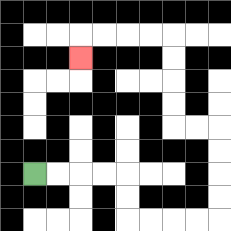{'start': '[1, 7]', 'end': '[3, 2]', 'path_directions': 'R,R,R,R,D,D,R,R,R,R,U,U,U,U,L,L,U,U,U,U,L,L,L,L,D', 'path_coordinates': '[[1, 7], [2, 7], [3, 7], [4, 7], [5, 7], [5, 8], [5, 9], [6, 9], [7, 9], [8, 9], [9, 9], [9, 8], [9, 7], [9, 6], [9, 5], [8, 5], [7, 5], [7, 4], [7, 3], [7, 2], [7, 1], [6, 1], [5, 1], [4, 1], [3, 1], [3, 2]]'}